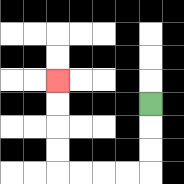{'start': '[6, 4]', 'end': '[2, 3]', 'path_directions': 'D,D,D,L,L,L,L,U,U,U,U', 'path_coordinates': '[[6, 4], [6, 5], [6, 6], [6, 7], [5, 7], [4, 7], [3, 7], [2, 7], [2, 6], [2, 5], [2, 4], [2, 3]]'}